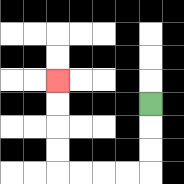{'start': '[6, 4]', 'end': '[2, 3]', 'path_directions': 'D,D,D,L,L,L,L,U,U,U,U', 'path_coordinates': '[[6, 4], [6, 5], [6, 6], [6, 7], [5, 7], [4, 7], [3, 7], [2, 7], [2, 6], [2, 5], [2, 4], [2, 3]]'}